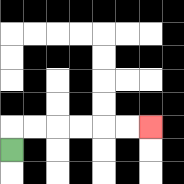{'start': '[0, 6]', 'end': '[6, 5]', 'path_directions': 'U,R,R,R,R,R,R', 'path_coordinates': '[[0, 6], [0, 5], [1, 5], [2, 5], [3, 5], [4, 5], [5, 5], [6, 5]]'}